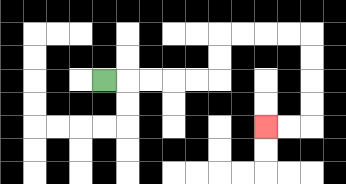{'start': '[4, 3]', 'end': '[11, 5]', 'path_directions': 'R,R,R,R,R,U,U,R,R,R,R,D,D,D,D,L,L', 'path_coordinates': '[[4, 3], [5, 3], [6, 3], [7, 3], [8, 3], [9, 3], [9, 2], [9, 1], [10, 1], [11, 1], [12, 1], [13, 1], [13, 2], [13, 3], [13, 4], [13, 5], [12, 5], [11, 5]]'}